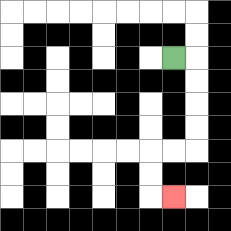{'start': '[7, 2]', 'end': '[7, 8]', 'path_directions': 'R,D,D,D,D,L,L,D,D,R', 'path_coordinates': '[[7, 2], [8, 2], [8, 3], [8, 4], [8, 5], [8, 6], [7, 6], [6, 6], [6, 7], [6, 8], [7, 8]]'}